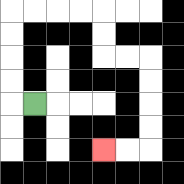{'start': '[1, 4]', 'end': '[4, 6]', 'path_directions': 'L,U,U,U,U,R,R,R,R,D,D,R,R,D,D,D,D,L,L', 'path_coordinates': '[[1, 4], [0, 4], [0, 3], [0, 2], [0, 1], [0, 0], [1, 0], [2, 0], [3, 0], [4, 0], [4, 1], [4, 2], [5, 2], [6, 2], [6, 3], [6, 4], [6, 5], [6, 6], [5, 6], [4, 6]]'}